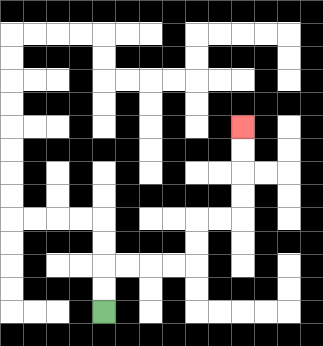{'start': '[4, 13]', 'end': '[10, 5]', 'path_directions': 'U,U,R,R,R,R,U,U,R,R,U,U,U,U', 'path_coordinates': '[[4, 13], [4, 12], [4, 11], [5, 11], [6, 11], [7, 11], [8, 11], [8, 10], [8, 9], [9, 9], [10, 9], [10, 8], [10, 7], [10, 6], [10, 5]]'}